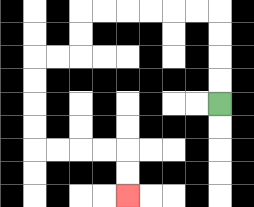{'start': '[9, 4]', 'end': '[5, 8]', 'path_directions': 'U,U,U,U,L,L,L,L,L,L,D,D,L,L,D,D,D,D,R,R,R,R,D,D', 'path_coordinates': '[[9, 4], [9, 3], [9, 2], [9, 1], [9, 0], [8, 0], [7, 0], [6, 0], [5, 0], [4, 0], [3, 0], [3, 1], [3, 2], [2, 2], [1, 2], [1, 3], [1, 4], [1, 5], [1, 6], [2, 6], [3, 6], [4, 6], [5, 6], [5, 7], [5, 8]]'}